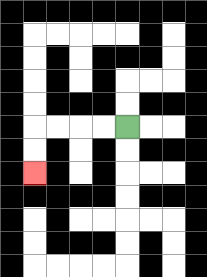{'start': '[5, 5]', 'end': '[1, 7]', 'path_directions': 'L,L,L,L,D,D', 'path_coordinates': '[[5, 5], [4, 5], [3, 5], [2, 5], [1, 5], [1, 6], [1, 7]]'}